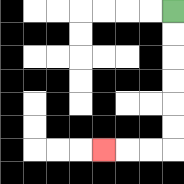{'start': '[7, 0]', 'end': '[4, 6]', 'path_directions': 'D,D,D,D,D,D,L,L,L', 'path_coordinates': '[[7, 0], [7, 1], [7, 2], [7, 3], [7, 4], [7, 5], [7, 6], [6, 6], [5, 6], [4, 6]]'}